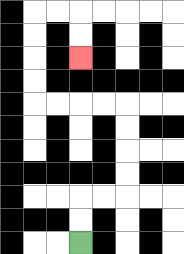{'start': '[3, 10]', 'end': '[3, 2]', 'path_directions': 'U,U,R,R,U,U,U,U,L,L,L,L,U,U,U,U,R,R,D,D', 'path_coordinates': '[[3, 10], [3, 9], [3, 8], [4, 8], [5, 8], [5, 7], [5, 6], [5, 5], [5, 4], [4, 4], [3, 4], [2, 4], [1, 4], [1, 3], [1, 2], [1, 1], [1, 0], [2, 0], [3, 0], [3, 1], [3, 2]]'}